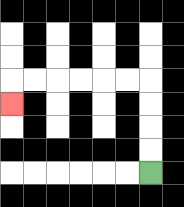{'start': '[6, 7]', 'end': '[0, 4]', 'path_directions': 'U,U,U,U,L,L,L,L,L,L,D', 'path_coordinates': '[[6, 7], [6, 6], [6, 5], [6, 4], [6, 3], [5, 3], [4, 3], [3, 3], [2, 3], [1, 3], [0, 3], [0, 4]]'}